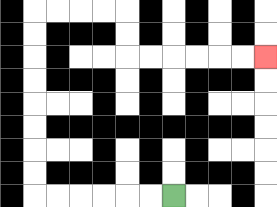{'start': '[7, 8]', 'end': '[11, 2]', 'path_directions': 'L,L,L,L,L,L,U,U,U,U,U,U,U,U,R,R,R,R,D,D,R,R,R,R,R,R', 'path_coordinates': '[[7, 8], [6, 8], [5, 8], [4, 8], [3, 8], [2, 8], [1, 8], [1, 7], [1, 6], [1, 5], [1, 4], [1, 3], [1, 2], [1, 1], [1, 0], [2, 0], [3, 0], [4, 0], [5, 0], [5, 1], [5, 2], [6, 2], [7, 2], [8, 2], [9, 2], [10, 2], [11, 2]]'}